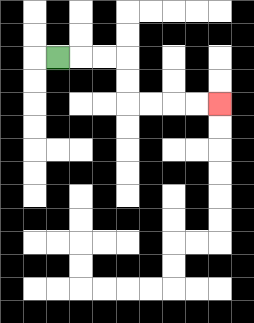{'start': '[2, 2]', 'end': '[9, 4]', 'path_directions': 'R,R,R,D,D,R,R,R,R', 'path_coordinates': '[[2, 2], [3, 2], [4, 2], [5, 2], [5, 3], [5, 4], [6, 4], [7, 4], [8, 4], [9, 4]]'}